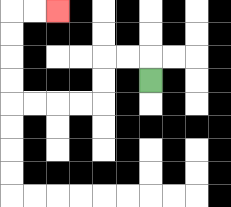{'start': '[6, 3]', 'end': '[2, 0]', 'path_directions': 'U,L,L,D,D,L,L,L,L,U,U,U,U,R,R', 'path_coordinates': '[[6, 3], [6, 2], [5, 2], [4, 2], [4, 3], [4, 4], [3, 4], [2, 4], [1, 4], [0, 4], [0, 3], [0, 2], [0, 1], [0, 0], [1, 0], [2, 0]]'}